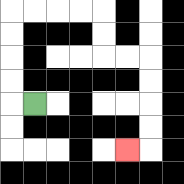{'start': '[1, 4]', 'end': '[5, 6]', 'path_directions': 'L,U,U,U,U,R,R,R,R,D,D,R,R,D,D,D,D,L', 'path_coordinates': '[[1, 4], [0, 4], [0, 3], [0, 2], [0, 1], [0, 0], [1, 0], [2, 0], [3, 0], [4, 0], [4, 1], [4, 2], [5, 2], [6, 2], [6, 3], [6, 4], [6, 5], [6, 6], [5, 6]]'}